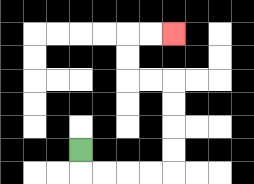{'start': '[3, 6]', 'end': '[7, 1]', 'path_directions': 'D,R,R,R,R,U,U,U,U,L,L,U,U,R,R', 'path_coordinates': '[[3, 6], [3, 7], [4, 7], [5, 7], [6, 7], [7, 7], [7, 6], [7, 5], [7, 4], [7, 3], [6, 3], [5, 3], [5, 2], [5, 1], [6, 1], [7, 1]]'}